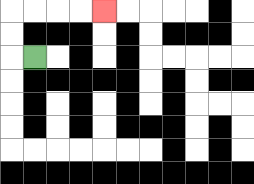{'start': '[1, 2]', 'end': '[4, 0]', 'path_directions': 'L,U,U,R,R,R,R', 'path_coordinates': '[[1, 2], [0, 2], [0, 1], [0, 0], [1, 0], [2, 0], [3, 0], [4, 0]]'}